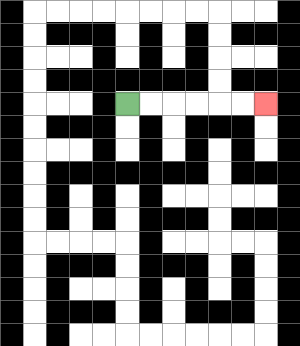{'start': '[5, 4]', 'end': '[11, 4]', 'path_directions': 'R,R,R,R,R,R', 'path_coordinates': '[[5, 4], [6, 4], [7, 4], [8, 4], [9, 4], [10, 4], [11, 4]]'}